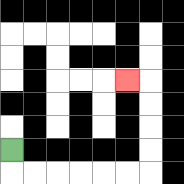{'start': '[0, 6]', 'end': '[5, 3]', 'path_directions': 'D,R,R,R,R,R,R,U,U,U,U,L', 'path_coordinates': '[[0, 6], [0, 7], [1, 7], [2, 7], [3, 7], [4, 7], [5, 7], [6, 7], [6, 6], [6, 5], [6, 4], [6, 3], [5, 3]]'}